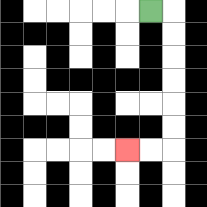{'start': '[6, 0]', 'end': '[5, 6]', 'path_directions': 'R,D,D,D,D,D,D,L,L', 'path_coordinates': '[[6, 0], [7, 0], [7, 1], [7, 2], [7, 3], [7, 4], [7, 5], [7, 6], [6, 6], [5, 6]]'}